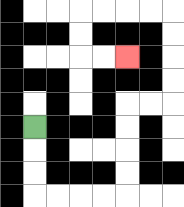{'start': '[1, 5]', 'end': '[5, 2]', 'path_directions': 'D,D,D,R,R,R,R,U,U,U,U,R,R,U,U,U,U,L,L,L,L,D,D,R,R', 'path_coordinates': '[[1, 5], [1, 6], [1, 7], [1, 8], [2, 8], [3, 8], [4, 8], [5, 8], [5, 7], [5, 6], [5, 5], [5, 4], [6, 4], [7, 4], [7, 3], [7, 2], [7, 1], [7, 0], [6, 0], [5, 0], [4, 0], [3, 0], [3, 1], [3, 2], [4, 2], [5, 2]]'}